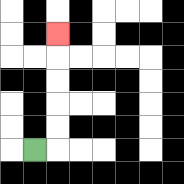{'start': '[1, 6]', 'end': '[2, 1]', 'path_directions': 'R,U,U,U,U,U', 'path_coordinates': '[[1, 6], [2, 6], [2, 5], [2, 4], [2, 3], [2, 2], [2, 1]]'}